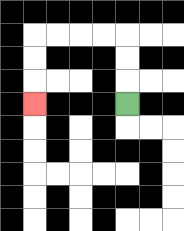{'start': '[5, 4]', 'end': '[1, 4]', 'path_directions': 'U,U,U,L,L,L,L,D,D,D', 'path_coordinates': '[[5, 4], [5, 3], [5, 2], [5, 1], [4, 1], [3, 1], [2, 1], [1, 1], [1, 2], [1, 3], [1, 4]]'}